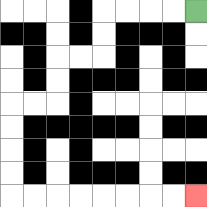{'start': '[8, 0]', 'end': '[8, 8]', 'path_directions': 'L,L,L,L,D,D,L,L,D,D,L,L,D,D,D,D,R,R,R,R,R,R,R,R', 'path_coordinates': '[[8, 0], [7, 0], [6, 0], [5, 0], [4, 0], [4, 1], [4, 2], [3, 2], [2, 2], [2, 3], [2, 4], [1, 4], [0, 4], [0, 5], [0, 6], [0, 7], [0, 8], [1, 8], [2, 8], [3, 8], [4, 8], [5, 8], [6, 8], [7, 8], [8, 8]]'}